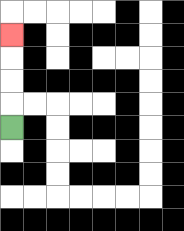{'start': '[0, 5]', 'end': '[0, 1]', 'path_directions': 'U,U,U,U', 'path_coordinates': '[[0, 5], [0, 4], [0, 3], [0, 2], [0, 1]]'}